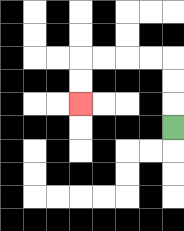{'start': '[7, 5]', 'end': '[3, 4]', 'path_directions': 'U,U,U,L,L,L,L,D,D', 'path_coordinates': '[[7, 5], [7, 4], [7, 3], [7, 2], [6, 2], [5, 2], [4, 2], [3, 2], [3, 3], [3, 4]]'}